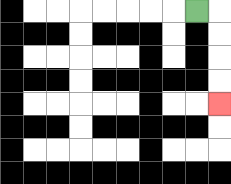{'start': '[8, 0]', 'end': '[9, 4]', 'path_directions': 'R,D,D,D,D', 'path_coordinates': '[[8, 0], [9, 0], [9, 1], [9, 2], [9, 3], [9, 4]]'}